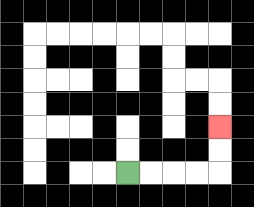{'start': '[5, 7]', 'end': '[9, 5]', 'path_directions': 'R,R,R,R,U,U', 'path_coordinates': '[[5, 7], [6, 7], [7, 7], [8, 7], [9, 7], [9, 6], [9, 5]]'}